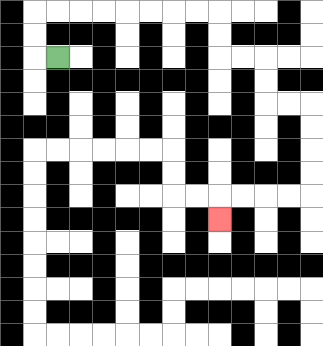{'start': '[2, 2]', 'end': '[9, 9]', 'path_directions': 'L,U,U,R,R,R,R,R,R,R,R,D,D,R,R,D,D,R,R,D,D,D,D,L,L,L,L,D', 'path_coordinates': '[[2, 2], [1, 2], [1, 1], [1, 0], [2, 0], [3, 0], [4, 0], [5, 0], [6, 0], [7, 0], [8, 0], [9, 0], [9, 1], [9, 2], [10, 2], [11, 2], [11, 3], [11, 4], [12, 4], [13, 4], [13, 5], [13, 6], [13, 7], [13, 8], [12, 8], [11, 8], [10, 8], [9, 8], [9, 9]]'}